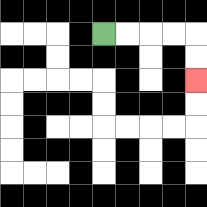{'start': '[4, 1]', 'end': '[8, 3]', 'path_directions': 'R,R,R,R,D,D', 'path_coordinates': '[[4, 1], [5, 1], [6, 1], [7, 1], [8, 1], [8, 2], [8, 3]]'}